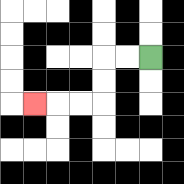{'start': '[6, 2]', 'end': '[1, 4]', 'path_directions': 'L,L,D,D,L,L,L', 'path_coordinates': '[[6, 2], [5, 2], [4, 2], [4, 3], [4, 4], [3, 4], [2, 4], [1, 4]]'}